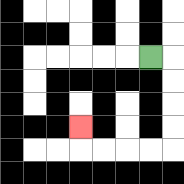{'start': '[6, 2]', 'end': '[3, 5]', 'path_directions': 'R,D,D,D,D,L,L,L,L,U', 'path_coordinates': '[[6, 2], [7, 2], [7, 3], [7, 4], [7, 5], [7, 6], [6, 6], [5, 6], [4, 6], [3, 6], [3, 5]]'}